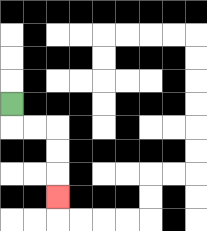{'start': '[0, 4]', 'end': '[2, 8]', 'path_directions': 'D,R,R,D,D,D', 'path_coordinates': '[[0, 4], [0, 5], [1, 5], [2, 5], [2, 6], [2, 7], [2, 8]]'}